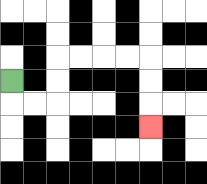{'start': '[0, 3]', 'end': '[6, 5]', 'path_directions': 'D,R,R,U,U,R,R,R,R,D,D,D', 'path_coordinates': '[[0, 3], [0, 4], [1, 4], [2, 4], [2, 3], [2, 2], [3, 2], [4, 2], [5, 2], [6, 2], [6, 3], [6, 4], [6, 5]]'}